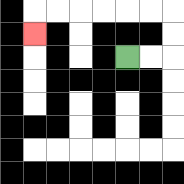{'start': '[5, 2]', 'end': '[1, 1]', 'path_directions': 'R,R,U,U,L,L,L,L,L,L,D', 'path_coordinates': '[[5, 2], [6, 2], [7, 2], [7, 1], [7, 0], [6, 0], [5, 0], [4, 0], [3, 0], [2, 0], [1, 0], [1, 1]]'}